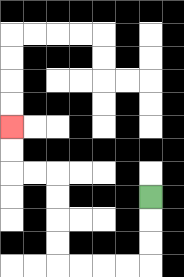{'start': '[6, 8]', 'end': '[0, 5]', 'path_directions': 'D,D,D,L,L,L,L,U,U,U,U,L,L,U,U', 'path_coordinates': '[[6, 8], [6, 9], [6, 10], [6, 11], [5, 11], [4, 11], [3, 11], [2, 11], [2, 10], [2, 9], [2, 8], [2, 7], [1, 7], [0, 7], [0, 6], [0, 5]]'}